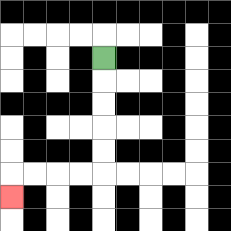{'start': '[4, 2]', 'end': '[0, 8]', 'path_directions': 'D,D,D,D,D,L,L,L,L,D', 'path_coordinates': '[[4, 2], [4, 3], [4, 4], [4, 5], [4, 6], [4, 7], [3, 7], [2, 7], [1, 7], [0, 7], [0, 8]]'}